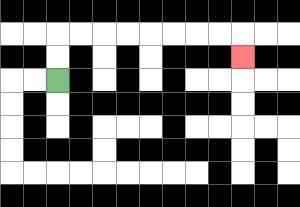{'start': '[2, 3]', 'end': '[10, 2]', 'path_directions': 'U,U,R,R,R,R,R,R,R,R,D', 'path_coordinates': '[[2, 3], [2, 2], [2, 1], [3, 1], [4, 1], [5, 1], [6, 1], [7, 1], [8, 1], [9, 1], [10, 1], [10, 2]]'}